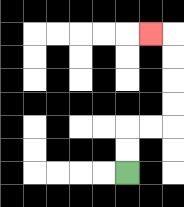{'start': '[5, 7]', 'end': '[6, 1]', 'path_directions': 'U,U,R,R,U,U,U,U,L', 'path_coordinates': '[[5, 7], [5, 6], [5, 5], [6, 5], [7, 5], [7, 4], [7, 3], [7, 2], [7, 1], [6, 1]]'}